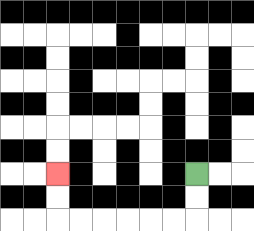{'start': '[8, 7]', 'end': '[2, 7]', 'path_directions': 'D,D,L,L,L,L,L,L,U,U', 'path_coordinates': '[[8, 7], [8, 8], [8, 9], [7, 9], [6, 9], [5, 9], [4, 9], [3, 9], [2, 9], [2, 8], [2, 7]]'}